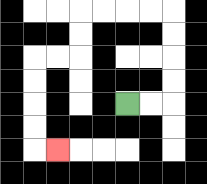{'start': '[5, 4]', 'end': '[2, 6]', 'path_directions': 'R,R,U,U,U,U,L,L,L,L,D,D,L,L,D,D,D,D,R', 'path_coordinates': '[[5, 4], [6, 4], [7, 4], [7, 3], [7, 2], [7, 1], [7, 0], [6, 0], [5, 0], [4, 0], [3, 0], [3, 1], [3, 2], [2, 2], [1, 2], [1, 3], [1, 4], [1, 5], [1, 6], [2, 6]]'}